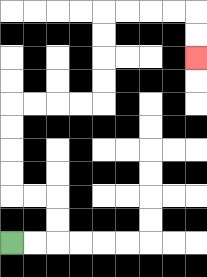{'start': '[0, 10]', 'end': '[8, 2]', 'path_directions': 'R,R,U,U,L,L,U,U,U,U,R,R,R,R,U,U,U,U,R,R,R,R,D,D', 'path_coordinates': '[[0, 10], [1, 10], [2, 10], [2, 9], [2, 8], [1, 8], [0, 8], [0, 7], [0, 6], [0, 5], [0, 4], [1, 4], [2, 4], [3, 4], [4, 4], [4, 3], [4, 2], [4, 1], [4, 0], [5, 0], [6, 0], [7, 0], [8, 0], [8, 1], [8, 2]]'}